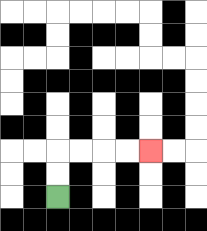{'start': '[2, 8]', 'end': '[6, 6]', 'path_directions': 'U,U,R,R,R,R', 'path_coordinates': '[[2, 8], [2, 7], [2, 6], [3, 6], [4, 6], [5, 6], [6, 6]]'}